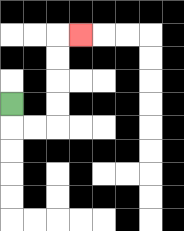{'start': '[0, 4]', 'end': '[3, 1]', 'path_directions': 'D,R,R,U,U,U,U,R', 'path_coordinates': '[[0, 4], [0, 5], [1, 5], [2, 5], [2, 4], [2, 3], [2, 2], [2, 1], [3, 1]]'}